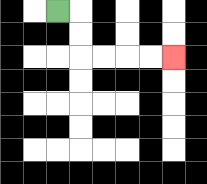{'start': '[2, 0]', 'end': '[7, 2]', 'path_directions': 'R,D,D,R,R,R,R', 'path_coordinates': '[[2, 0], [3, 0], [3, 1], [3, 2], [4, 2], [5, 2], [6, 2], [7, 2]]'}